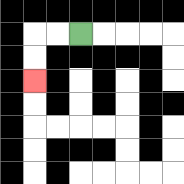{'start': '[3, 1]', 'end': '[1, 3]', 'path_directions': 'L,L,D,D', 'path_coordinates': '[[3, 1], [2, 1], [1, 1], [1, 2], [1, 3]]'}